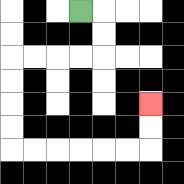{'start': '[3, 0]', 'end': '[6, 4]', 'path_directions': 'R,D,D,L,L,L,L,D,D,D,D,R,R,R,R,R,R,U,U', 'path_coordinates': '[[3, 0], [4, 0], [4, 1], [4, 2], [3, 2], [2, 2], [1, 2], [0, 2], [0, 3], [0, 4], [0, 5], [0, 6], [1, 6], [2, 6], [3, 6], [4, 6], [5, 6], [6, 6], [6, 5], [6, 4]]'}